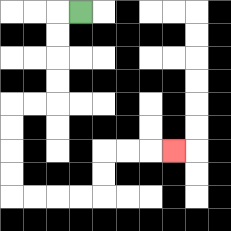{'start': '[3, 0]', 'end': '[7, 6]', 'path_directions': 'L,D,D,D,D,L,L,D,D,D,D,R,R,R,R,U,U,R,R,R', 'path_coordinates': '[[3, 0], [2, 0], [2, 1], [2, 2], [2, 3], [2, 4], [1, 4], [0, 4], [0, 5], [0, 6], [0, 7], [0, 8], [1, 8], [2, 8], [3, 8], [4, 8], [4, 7], [4, 6], [5, 6], [6, 6], [7, 6]]'}